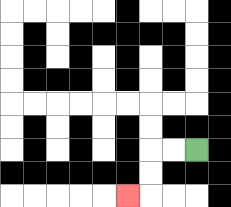{'start': '[8, 6]', 'end': '[5, 8]', 'path_directions': 'L,L,D,D,L', 'path_coordinates': '[[8, 6], [7, 6], [6, 6], [6, 7], [6, 8], [5, 8]]'}